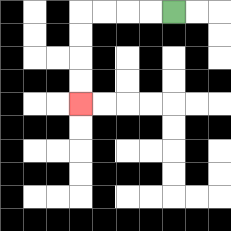{'start': '[7, 0]', 'end': '[3, 4]', 'path_directions': 'L,L,L,L,D,D,D,D', 'path_coordinates': '[[7, 0], [6, 0], [5, 0], [4, 0], [3, 0], [3, 1], [3, 2], [3, 3], [3, 4]]'}